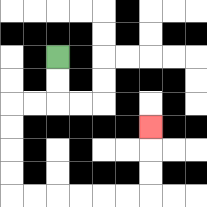{'start': '[2, 2]', 'end': '[6, 5]', 'path_directions': 'D,D,L,L,D,D,D,D,R,R,R,R,R,R,U,U,U', 'path_coordinates': '[[2, 2], [2, 3], [2, 4], [1, 4], [0, 4], [0, 5], [0, 6], [0, 7], [0, 8], [1, 8], [2, 8], [3, 8], [4, 8], [5, 8], [6, 8], [6, 7], [6, 6], [6, 5]]'}